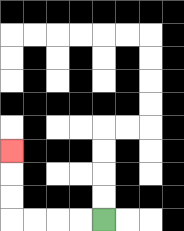{'start': '[4, 9]', 'end': '[0, 6]', 'path_directions': 'L,L,L,L,U,U,U', 'path_coordinates': '[[4, 9], [3, 9], [2, 9], [1, 9], [0, 9], [0, 8], [0, 7], [0, 6]]'}